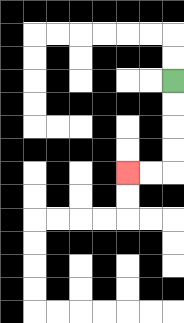{'start': '[7, 3]', 'end': '[5, 7]', 'path_directions': 'D,D,D,D,L,L', 'path_coordinates': '[[7, 3], [7, 4], [7, 5], [7, 6], [7, 7], [6, 7], [5, 7]]'}